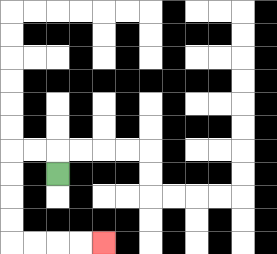{'start': '[2, 7]', 'end': '[4, 10]', 'path_directions': 'U,L,L,D,D,D,D,R,R,R,R', 'path_coordinates': '[[2, 7], [2, 6], [1, 6], [0, 6], [0, 7], [0, 8], [0, 9], [0, 10], [1, 10], [2, 10], [3, 10], [4, 10]]'}